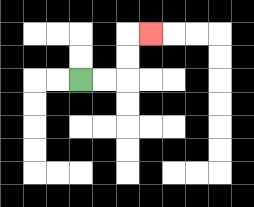{'start': '[3, 3]', 'end': '[6, 1]', 'path_directions': 'R,R,U,U,R', 'path_coordinates': '[[3, 3], [4, 3], [5, 3], [5, 2], [5, 1], [6, 1]]'}